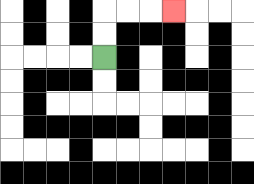{'start': '[4, 2]', 'end': '[7, 0]', 'path_directions': 'U,U,R,R,R', 'path_coordinates': '[[4, 2], [4, 1], [4, 0], [5, 0], [6, 0], [7, 0]]'}